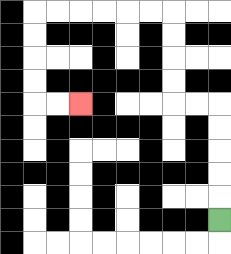{'start': '[9, 9]', 'end': '[3, 4]', 'path_directions': 'U,U,U,U,U,L,L,U,U,U,U,L,L,L,L,L,L,D,D,D,D,R,R', 'path_coordinates': '[[9, 9], [9, 8], [9, 7], [9, 6], [9, 5], [9, 4], [8, 4], [7, 4], [7, 3], [7, 2], [7, 1], [7, 0], [6, 0], [5, 0], [4, 0], [3, 0], [2, 0], [1, 0], [1, 1], [1, 2], [1, 3], [1, 4], [2, 4], [3, 4]]'}